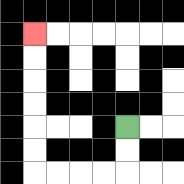{'start': '[5, 5]', 'end': '[1, 1]', 'path_directions': 'D,D,L,L,L,L,U,U,U,U,U,U', 'path_coordinates': '[[5, 5], [5, 6], [5, 7], [4, 7], [3, 7], [2, 7], [1, 7], [1, 6], [1, 5], [1, 4], [1, 3], [1, 2], [1, 1]]'}